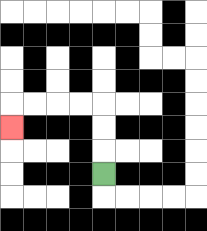{'start': '[4, 7]', 'end': '[0, 5]', 'path_directions': 'U,U,U,L,L,L,L,D', 'path_coordinates': '[[4, 7], [4, 6], [4, 5], [4, 4], [3, 4], [2, 4], [1, 4], [0, 4], [0, 5]]'}